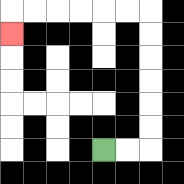{'start': '[4, 6]', 'end': '[0, 1]', 'path_directions': 'R,R,U,U,U,U,U,U,L,L,L,L,L,L,D', 'path_coordinates': '[[4, 6], [5, 6], [6, 6], [6, 5], [6, 4], [6, 3], [6, 2], [6, 1], [6, 0], [5, 0], [4, 0], [3, 0], [2, 0], [1, 0], [0, 0], [0, 1]]'}